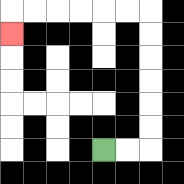{'start': '[4, 6]', 'end': '[0, 1]', 'path_directions': 'R,R,U,U,U,U,U,U,L,L,L,L,L,L,D', 'path_coordinates': '[[4, 6], [5, 6], [6, 6], [6, 5], [6, 4], [6, 3], [6, 2], [6, 1], [6, 0], [5, 0], [4, 0], [3, 0], [2, 0], [1, 0], [0, 0], [0, 1]]'}